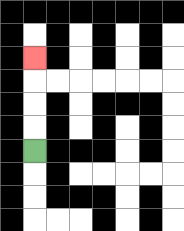{'start': '[1, 6]', 'end': '[1, 2]', 'path_directions': 'U,U,U,U', 'path_coordinates': '[[1, 6], [1, 5], [1, 4], [1, 3], [1, 2]]'}